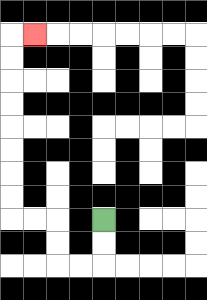{'start': '[4, 9]', 'end': '[1, 1]', 'path_directions': 'D,D,L,L,U,U,L,L,U,U,U,U,U,U,U,U,R', 'path_coordinates': '[[4, 9], [4, 10], [4, 11], [3, 11], [2, 11], [2, 10], [2, 9], [1, 9], [0, 9], [0, 8], [0, 7], [0, 6], [0, 5], [0, 4], [0, 3], [0, 2], [0, 1], [1, 1]]'}